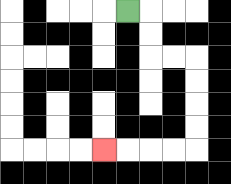{'start': '[5, 0]', 'end': '[4, 6]', 'path_directions': 'R,D,D,R,R,D,D,D,D,L,L,L,L', 'path_coordinates': '[[5, 0], [6, 0], [6, 1], [6, 2], [7, 2], [8, 2], [8, 3], [8, 4], [8, 5], [8, 6], [7, 6], [6, 6], [5, 6], [4, 6]]'}